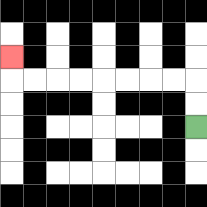{'start': '[8, 5]', 'end': '[0, 2]', 'path_directions': 'U,U,L,L,L,L,L,L,L,L,U', 'path_coordinates': '[[8, 5], [8, 4], [8, 3], [7, 3], [6, 3], [5, 3], [4, 3], [3, 3], [2, 3], [1, 3], [0, 3], [0, 2]]'}